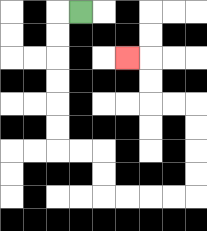{'start': '[3, 0]', 'end': '[5, 2]', 'path_directions': 'L,D,D,D,D,D,D,R,R,D,D,R,R,R,R,U,U,U,U,L,L,U,U,L', 'path_coordinates': '[[3, 0], [2, 0], [2, 1], [2, 2], [2, 3], [2, 4], [2, 5], [2, 6], [3, 6], [4, 6], [4, 7], [4, 8], [5, 8], [6, 8], [7, 8], [8, 8], [8, 7], [8, 6], [8, 5], [8, 4], [7, 4], [6, 4], [6, 3], [6, 2], [5, 2]]'}